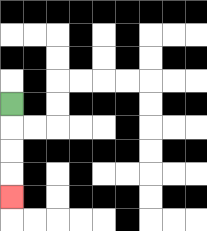{'start': '[0, 4]', 'end': '[0, 8]', 'path_directions': 'D,D,D,D', 'path_coordinates': '[[0, 4], [0, 5], [0, 6], [0, 7], [0, 8]]'}